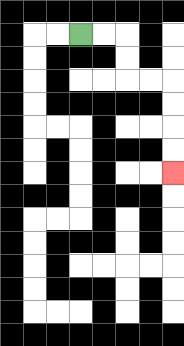{'start': '[3, 1]', 'end': '[7, 7]', 'path_directions': 'R,R,D,D,R,R,D,D,D,D', 'path_coordinates': '[[3, 1], [4, 1], [5, 1], [5, 2], [5, 3], [6, 3], [7, 3], [7, 4], [7, 5], [7, 6], [7, 7]]'}